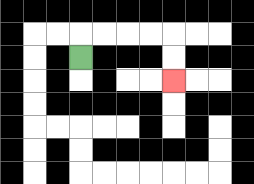{'start': '[3, 2]', 'end': '[7, 3]', 'path_directions': 'U,R,R,R,R,D,D', 'path_coordinates': '[[3, 2], [3, 1], [4, 1], [5, 1], [6, 1], [7, 1], [7, 2], [7, 3]]'}